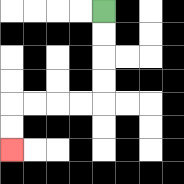{'start': '[4, 0]', 'end': '[0, 6]', 'path_directions': 'D,D,D,D,L,L,L,L,D,D', 'path_coordinates': '[[4, 0], [4, 1], [4, 2], [4, 3], [4, 4], [3, 4], [2, 4], [1, 4], [0, 4], [0, 5], [0, 6]]'}